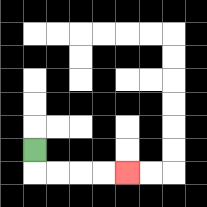{'start': '[1, 6]', 'end': '[5, 7]', 'path_directions': 'D,R,R,R,R', 'path_coordinates': '[[1, 6], [1, 7], [2, 7], [3, 7], [4, 7], [5, 7]]'}